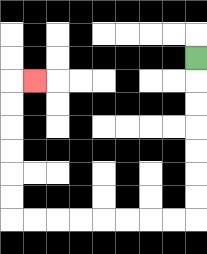{'start': '[8, 2]', 'end': '[1, 3]', 'path_directions': 'D,D,D,D,D,D,D,L,L,L,L,L,L,L,L,U,U,U,U,U,U,R', 'path_coordinates': '[[8, 2], [8, 3], [8, 4], [8, 5], [8, 6], [8, 7], [8, 8], [8, 9], [7, 9], [6, 9], [5, 9], [4, 9], [3, 9], [2, 9], [1, 9], [0, 9], [0, 8], [0, 7], [0, 6], [0, 5], [0, 4], [0, 3], [1, 3]]'}